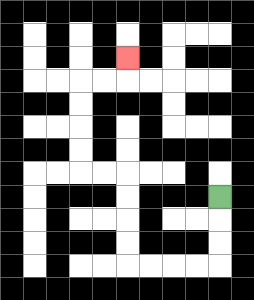{'start': '[9, 8]', 'end': '[5, 2]', 'path_directions': 'D,D,D,L,L,L,L,U,U,U,U,L,L,U,U,U,U,R,R,U', 'path_coordinates': '[[9, 8], [9, 9], [9, 10], [9, 11], [8, 11], [7, 11], [6, 11], [5, 11], [5, 10], [5, 9], [5, 8], [5, 7], [4, 7], [3, 7], [3, 6], [3, 5], [3, 4], [3, 3], [4, 3], [5, 3], [5, 2]]'}